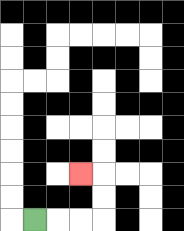{'start': '[1, 9]', 'end': '[3, 7]', 'path_directions': 'R,R,R,U,U,L', 'path_coordinates': '[[1, 9], [2, 9], [3, 9], [4, 9], [4, 8], [4, 7], [3, 7]]'}